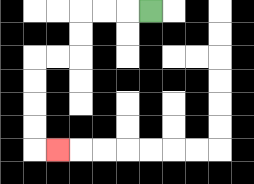{'start': '[6, 0]', 'end': '[2, 6]', 'path_directions': 'L,L,L,D,D,L,L,D,D,D,D,R', 'path_coordinates': '[[6, 0], [5, 0], [4, 0], [3, 0], [3, 1], [3, 2], [2, 2], [1, 2], [1, 3], [1, 4], [1, 5], [1, 6], [2, 6]]'}